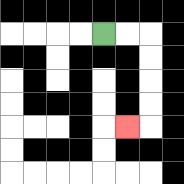{'start': '[4, 1]', 'end': '[5, 5]', 'path_directions': 'R,R,D,D,D,D,L', 'path_coordinates': '[[4, 1], [5, 1], [6, 1], [6, 2], [6, 3], [6, 4], [6, 5], [5, 5]]'}